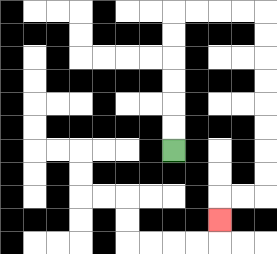{'start': '[7, 6]', 'end': '[9, 9]', 'path_directions': 'U,U,U,U,U,U,R,R,R,R,D,D,D,D,D,D,D,D,L,L,D', 'path_coordinates': '[[7, 6], [7, 5], [7, 4], [7, 3], [7, 2], [7, 1], [7, 0], [8, 0], [9, 0], [10, 0], [11, 0], [11, 1], [11, 2], [11, 3], [11, 4], [11, 5], [11, 6], [11, 7], [11, 8], [10, 8], [9, 8], [9, 9]]'}